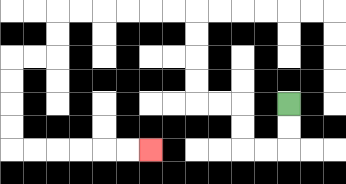{'start': '[12, 4]', 'end': '[6, 6]', 'path_directions': 'D,D,L,L,U,U,L,L,U,U,U,U,L,L,L,L,L,L,D,D,L,L,D,D,D,D,R,R,R,R,R,R', 'path_coordinates': '[[12, 4], [12, 5], [12, 6], [11, 6], [10, 6], [10, 5], [10, 4], [9, 4], [8, 4], [8, 3], [8, 2], [8, 1], [8, 0], [7, 0], [6, 0], [5, 0], [4, 0], [3, 0], [2, 0], [2, 1], [2, 2], [1, 2], [0, 2], [0, 3], [0, 4], [0, 5], [0, 6], [1, 6], [2, 6], [3, 6], [4, 6], [5, 6], [6, 6]]'}